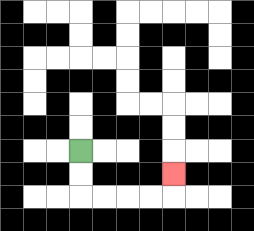{'start': '[3, 6]', 'end': '[7, 7]', 'path_directions': 'D,D,R,R,R,R,U', 'path_coordinates': '[[3, 6], [3, 7], [3, 8], [4, 8], [5, 8], [6, 8], [7, 8], [7, 7]]'}